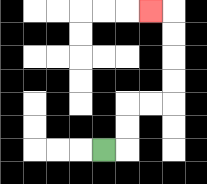{'start': '[4, 6]', 'end': '[6, 0]', 'path_directions': 'R,U,U,R,R,U,U,U,U,L', 'path_coordinates': '[[4, 6], [5, 6], [5, 5], [5, 4], [6, 4], [7, 4], [7, 3], [7, 2], [7, 1], [7, 0], [6, 0]]'}